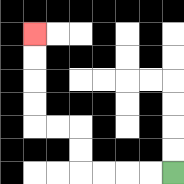{'start': '[7, 7]', 'end': '[1, 1]', 'path_directions': 'L,L,L,L,U,U,L,L,U,U,U,U', 'path_coordinates': '[[7, 7], [6, 7], [5, 7], [4, 7], [3, 7], [3, 6], [3, 5], [2, 5], [1, 5], [1, 4], [1, 3], [1, 2], [1, 1]]'}